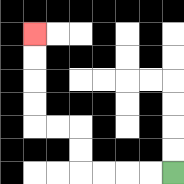{'start': '[7, 7]', 'end': '[1, 1]', 'path_directions': 'L,L,L,L,U,U,L,L,U,U,U,U', 'path_coordinates': '[[7, 7], [6, 7], [5, 7], [4, 7], [3, 7], [3, 6], [3, 5], [2, 5], [1, 5], [1, 4], [1, 3], [1, 2], [1, 1]]'}